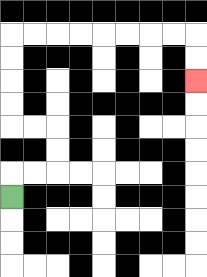{'start': '[0, 8]', 'end': '[8, 3]', 'path_directions': 'U,R,R,U,U,L,L,U,U,U,U,R,R,R,R,R,R,R,R,D,D', 'path_coordinates': '[[0, 8], [0, 7], [1, 7], [2, 7], [2, 6], [2, 5], [1, 5], [0, 5], [0, 4], [0, 3], [0, 2], [0, 1], [1, 1], [2, 1], [3, 1], [4, 1], [5, 1], [6, 1], [7, 1], [8, 1], [8, 2], [8, 3]]'}